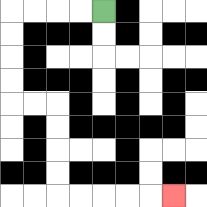{'start': '[4, 0]', 'end': '[7, 8]', 'path_directions': 'L,L,L,L,D,D,D,D,R,R,D,D,D,D,R,R,R,R,R', 'path_coordinates': '[[4, 0], [3, 0], [2, 0], [1, 0], [0, 0], [0, 1], [0, 2], [0, 3], [0, 4], [1, 4], [2, 4], [2, 5], [2, 6], [2, 7], [2, 8], [3, 8], [4, 8], [5, 8], [6, 8], [7, 8]]'}